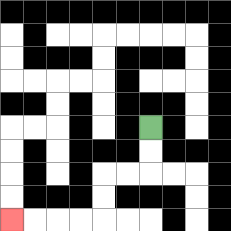{'start': '[6, 5]', 'end': '[0, 9]', 'path_directions': 'D,D,L,L,D,D,L,L,L,L', 'path_coordinates': '[[6, 5], [6, 6], [6, 7], [5, 7], [4, 7], [4, 8], [4, 9], [3, 9], [2, 9], [1, 9], [0, 9]]'}